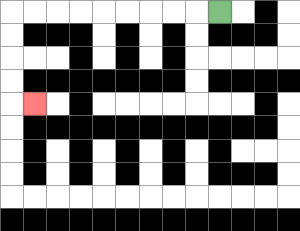{'start': '[9, 0]', 'end': '[1, 4]', 'path_directions': 'L,L,L,L,L,L,L,L,L,D,D,D,D,R', 'path_coordinates': '[[9, 0], [8, 0], [7, 0], [6, 0], [5, 0], [4, 0], [3, 0], [2, 0], [1, 0], [0, 0], [0, 1], [0, 2], [0, 3], [0, 4], [1, 4]]'}